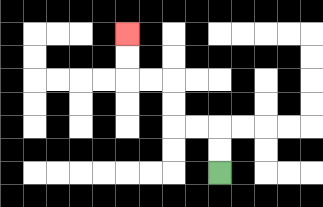{'start': '[9, 7]', 'end': '[5, 1]', 'path_directions': 'U,U,L,L,U,U,L,L,U,U', 'path_coordinates': '[[9, 7], [9, 6], [9, 5], [8, 5], [7, 5], [7, 4], [7, 3], [6, 3], [5, 3], [5, 2], [5, 1]]'}